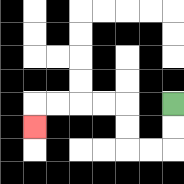{'start': '[7, 4]', 'end': '[1, 5]', 'path_directions': 'D,D,L,L,U,U,L,L,L,L,D', 'path_coordinates': '[[7, 4], [7, 5], [7, 6], [6, 6], [5, 6], [5, 5], [5, 4], [4, 4], [3, 4], [2, 4], [1, 4], [1, 5]]'}